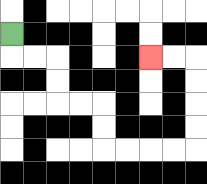{'start': '[0, 1]', 'end': '[6, 2]', 'path_directions': 'D,R,R,D,D,R,R,D,D,R,R,R,R,U,U,U,U,L,L', 'path_coordinates': '[[0, 1], [0, 2], [1, 2], [2, 2], [2, 3], [2, 4], [3, 4], [4, 4], [4, 5], [4, 6], [5, 6], [6, 6], [7, 6], [8, 6], [8, 5], [8, 4], [8, 3], [8, 2], [7, 2], [6, 2]]'}